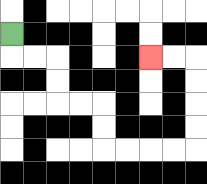{'start': '[0, 1]', 'end': '[6, 2]', 'path_directions': 'D,R,R,D,D,R,R,D,D,R,R,R,R,U,U,U,U,L,L', 'path_coordinates': '[[0, 1], [0, 2], [1, 2], [2, 2], [2, 3], [2, 4], [3, 4], [4, 4], [4, 5], [4, 6], [5, 6], [6, 6], [7, 6], [8, 6], [8, 5], [8, 4], [8, 3], [8, 2], [7, 2], [6, 2]]'}